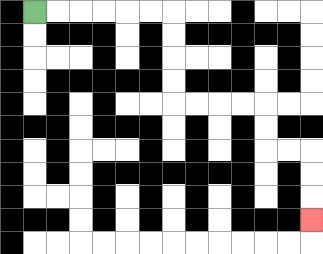{'start': '[1, 0]', 'end': '[13, 9]', 'path_directions': 'R,R,R,R,R,R,D,D,D,D,R,R,R,R,D,D,R,R,D,D,D', 'path_coordinates': '[[1, 0], [2, 0], [3, 0], [4, 0], [5, 0], [6, 0], [7, 0], [7, 1], [7, 2], [7, 3], [7, 4], [8, 4], [9, 4], [10, 4], [11, 4], [11, 5], [11, 6], [12, 6], [13, 6], [13, 7], [13, 8], [13, 9]]'}